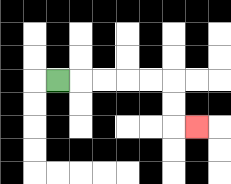{'start': '[2, 3]', 'end': '[8, 5]', 'path_directions': 'R,R,R,R,R,D,D,R', 'path_coordinates': '[[2, 3], [3, 3], [4, 3], [5, 3], [6, 3], [7, 3], [7, 4], [7, 5], [8, 5]]'}